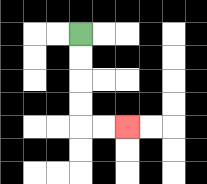{'start': '[3, 1]', 'end': '[5, 5]', 'path_directions': 'D,D,D,D,R,R', 'path_coordinates': '[[3, 1], [3, 2], [3, 3], [3, 4], [3, 5], [4, 5], [5, 5]]'}